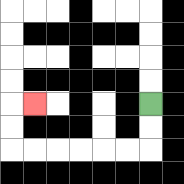{'start': '[6, 4]', 'end': '[1, 4]', 'path_directions': 'D,D,L,L,L,L,L,L,U,U,R', 'path_coordinates': '[[6, 4], [6, 5], [6, 6], [5, 6], [4, 6], [3, 6], [2, 6], [1, 6], [0, 6], [0, 5], [0, 4], [1, 4]]'}